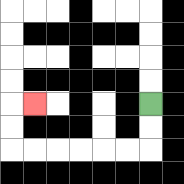{'start': '[6, 4]', 'end': '[1, 4]', 'path_directions': 'D,D,L,L,L,L,L,L,U,U,R', 'path_coordinates': '[[6, 4], [6, 5], [6, 6], [5, 6], [4, 6], [3, 6], [2, 6], [1, 6], [0, 6], [0, 5], [0, 4], [1, 4]]'}